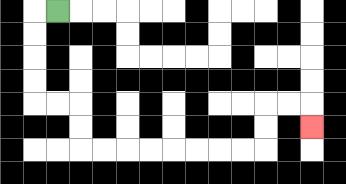{'start': '[2, 0]', 'end': '[13, 5]', 'path_directions': 'L,D,D,D,D,R,R,D,D,R,R,R,R,R,R,R,R,U,U,R,R,D', 'path_coordinates': '[[2, 0], [1, 0], [1, 1], [1, 2], [1, 3], [1, 4], [2, 4], [3, 4], [3, 5], [3, 6], [4, 6], [5, 6], [6, 6], [7, 6], [8, 6], [9, 6], [10, 6], [11, 6], [11, 5], [11, 4], [12, 4], [13, 4], [13, 5]]'}